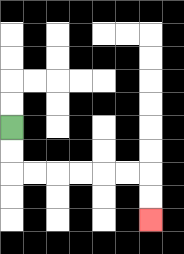{'start': '[0, 5]', 'end': '[6, 9]', 'path_directions': 'D,D,R,R,R,R,R,R,D,D', 'path_coordinates': '[[0, 5], [0, 6], [0, 7], [1, 7], [2, 7], [3, 7], [4, 7], [5, 7], [6, 7], [6, 8], [6, 9]]'}